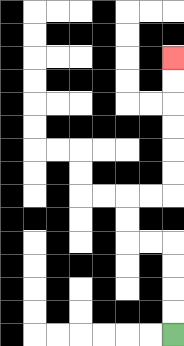{'start': '[7, 14]', 'end': '[7, 2]', 'path_directions': 'U,U,U,U,L,L,U,U,R,R,U,U,U,U,U,U', 'path_coordinates': '[[7, 14], [7, 13], [7, 12], [7, 11], [7, 10], [6, 10], [5, 10], [5, 9], [5, 8], [6, 8], [7, 8], [7, 7], [7, 6], [7, 5], [7, 4], [7, 3], [7, 2]]'}